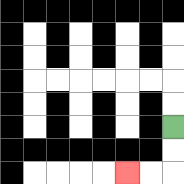{'start': '[7, 5]', 'end': '[5, 7]', 'path_directions': 'D,D,L,L', 'path_coordinates': '[[7, 5], [7, 6], [7, 7], [6, 7], [5, 7]]'}